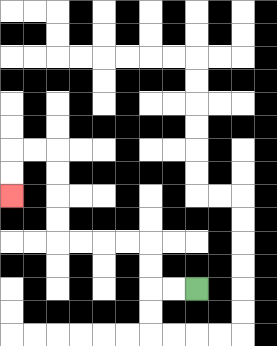{'start': '[8, 12]', 'end': '[0, 8]', 'path_directions': 'L,L,U,U,L,L,L,L,U,U,U,U,L,L,D,D', 'path_coordinates': '[[8, 12], [7, 12], [6, 12], [6, 11], [6, 10], [5, 10], [4, 10], [3, 10], [2, 10], [2, 9], [2, 8], [2, 7], [2, 6], [1, 6], [0, 6], [0, 7], [0, 8]]'}